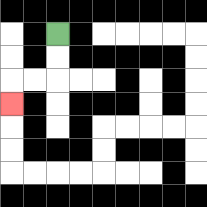{'start': '[2, 1]', 'end': '[0, 4]', 'path_directions': 'D,D,L,L,D', 'path_coordinates': '[[2, 1], [2, 2], [2, 3], [1, 3], [0, 3], [0, 4]]'}